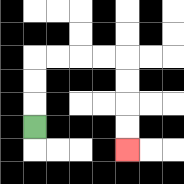{'start': '[1, 5]', 'end': '[5, 6]', 'path_directions': 'U,U,U,R,R,R,R,D,D,D,D', 'path_coordinates': '[[1, 5], [1, 4], [1, 3], [1, 2], [2, 2], [3, 2], [4, 2], [5, 2], [5, 3], [5, 4], [5, 5], [5, 6]]'}